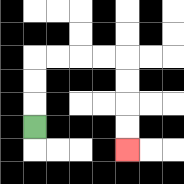{'start': '[1, 5]', 'end': '[5, 6]', 'path_directions': 'U,U,U,R,R,R,R,D,D,D,D', 'path_coordinates': '[[1, 5], [1, 4], [1, 3], [1, 2], [2, 2], [3, 2], [4, 2], [5, 2], [5, 3], [5, 4], [5, 5], [5, 6]]'}